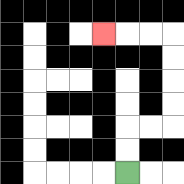{'start': '[5, 7]', 'end': '[4, 1]', 'path_directions': 'U,U,R,R,U,U,U,U,L,L,L', 'path_coordinates': '[[5, 7], [5, 6], [5, 5], [6, 5], [7, 5], [7, 4], [7, 3], [7, 2], [7, 1], [6, 1], [5, 1], [4, 1]]'}